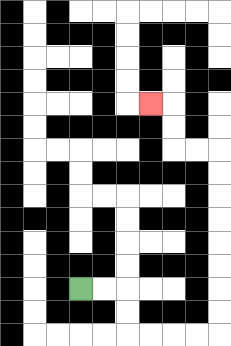{'start': '[3, 12]', 'end': '[6, 4]', 'path_directions': 'R,R,D,D,R,R,R,R,U,U,U,U,U,U,U,U,L,L,U,U,L', 'path_coordinates': '[[3, 12], [4, 12], [5, 12], [5, 13], [5, 14], [6, 14], [7, 14], [8, 14], [9, 14], [9, 13], [9, 12], [9, 11], [9, 10], [9, 9], [9, 8], [9, 7], [9, 6], [8, 6], [7, 6], [7, 5], [7, 4], [6, 4]]'}